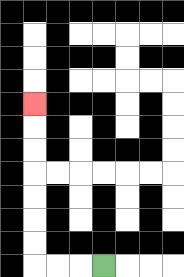{'start': '[4, 11]', 'end': '[1, 4]', 'path_directions': 'L,L,L,U,U,U,U,U,U,U', 'path_coordinates': '[[4, 11], [3, 11], [2, 11], [1, 11], [1, 10], [1, 9], [1, 8], [1, 7], [1, 6], [1, 5], [1, 4]]'}